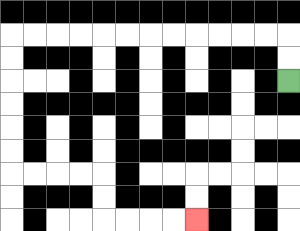{'start': '[12, 3]', 'end': '[8, 9]', 'path_directions': 'U,U,L,L,L,L,L,L,L,L,L,L,L,L,D,D,D,D,D,D,R,R,R,R,D,D,R,R,R,R', 'path_coordinates': '[[12, 3], [12, 2], [12, 1], [11, 1], [10, 1], [9, 1], [8, 1], [7, 1], [6, 1], [5, 1], [4, 1], [3, 1], [2, 1], [1, 1], [0, 1], [0, 2], [0, 3], [0, 4], [0, 5], [0, 6], [0, 7], [1, 7], [2, 7], [3, 7], [4, 7], [4, 8], [4, 9], [5, 9], [6, 9], [7, 9], [8, 9]]'}